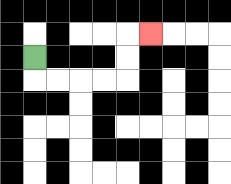{'start': '[1, 2]', 'end': '[6, 1]', 'path_directions': 'D,R,R,R,R,U,U,R', 'path_coordinates': '[[1, 2], [1, 3], [2, 3], [3, 3], [4, 3], [5, 3], [5, 2], [5, 1], [6, 1]]'}